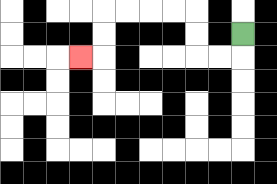{'start': '[10, 1]', 'end': '[3, 2]', 'path_directions': 'D,L,L,U,U,L,L,L,L,D,D,L', 'path_coordinates': '[[10, 1], [10, 2], [9, 2], [8, 2], [8, 1], [8, 0], [7, 0], [6, 0], [5, 0], [4, 0], [4, 1], [4, 2], [3, 2]]'}